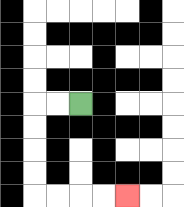{'start': '[3, 4]', 'end': '[5, 8]', 'path_directions': 'L,L,D,D,D,D,R,R,R,R', 'path_coordinates': '[[3, 4], [2, 4], [1, 4], [1, 5], [1, 6], [1, 7], [1, 8], [2, 8], [3, 8], [4, 8], [5, 8]]'}